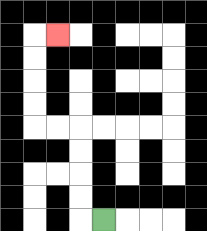{'start': '[4, 9]', 'end': '[2, 1]', 'path_directions': 'L,U,U,U,U,L,L,U,U,U,U,R', 'path_coordinates': '[[4, 9], [3, 9], [3, 8], [3, 7], [3, 6], [3, 5], [2, 5], [1, 5], [1, 4], [1, 3], [1, 2], [1, 1], [2, 1]]'}